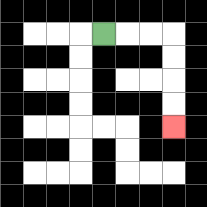{'start': '[4, 1]', 'end': '[7, 5]', 'path_directions': 'R,R,R,D,D,D,D', 'path_coordinates': '[[4, 1], [5, 1], [6, 1], [7, 1], [7, 2], [7, 3], [7, 4], [7, 5]]'}